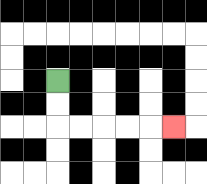{'start': '[2, 3]', 'end': '[7, 5]', 'path_directions': 'D,D,R,R,R,R,R', 'path_coordinates': '[[2, 3], [2, 4], [2, 5], [3, 5], [4, 5], [5, 5], [6, 5], [7, 5]]'}